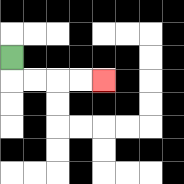{'start': '[0, 2]', 'end': '[4, 3]', 'path_directions': 'D,R,R,R,R', 'path_coordinates': '[[0, 2], [0, 3], [1, 3], [2, 3], [3, 3], [4, 3]]'}